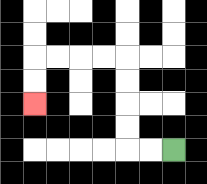{'start': '[7, 6]', 'end': '[1, 4]', 'path_directions': 'L,L,U,U,U,U,L,L,L,L,D,D', 'path_coordinates': '[[7, 6], [6, 6], [5, 6], [5, 5], [5, 4], [5, 3], [5, 2], [4, 2], [3, 2], [2, 2], [1, 2], [1, 3], [1, 4]]'}